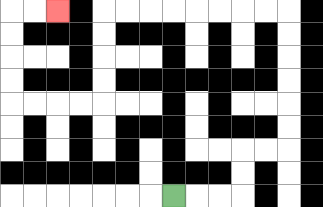{'start': '[7, 8]', 'end': '[2, 0]', 'path_directions': 'R,R,R,U,U,R,R,U,U,U,U,U,U,L,L,L,L,L,L,L,L,D,D,D,D,L,L,L,L,U,U,U,U,R,R', 'path_coordinates': '[[7, 8], [8, 8], [9, 8], [10, 8], [10, 7], [10, 6], [11, 6], [12, 6], [12, 5], [12, 4], [12, 3], [12, 2], [12, 1], [12, 0], [11, 0], [10, 0], [9, 0], [8, 0], [7, 0], [6, 0], [5, 0], [4, 0], [4, 1], [4, 2], [4, 3], [4, 4], [3, 4], [2, 4], [1, 4], [0, 4], [0, 3], [0, 2], [0, 1], [0, 0], [1, 0], [2, 0]]'}